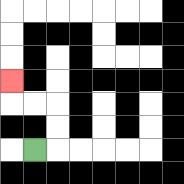{'start': '[1, 6]', 'end': '[0, 3]', 'path_directions': 'R,U,U,L,L,U', 'path_coordinates': '[[1, 6], [2, 6], [2, 5], [2, 4], [1, 4], [0, 4], [0, 3]]'}